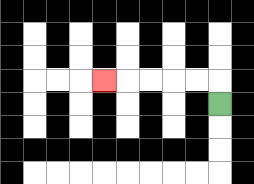{'start': '[9, 4]', 'end': '[4, 3]', 'path_directions': 'U,L,L,L,L,L', 'path_coordinates': '[[9, 4], [9, 3], [8, 3], [7, 3], [6, 3], [5, 3], [4, 3]]'}